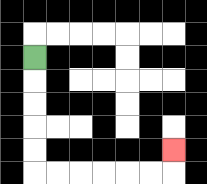{'start': '[1, 2]', 'end': '[7, 6]', 'path_directions': 'D,D,D,D,D,R,R,R,R,R,R,U', 'path_coordinates': '[[1, 2], [1, 3], [1, 4], [1, 5], [1, 6], [1, 7], [2, 7], [3, 7], [4, 7], [5, 7], [6, 7], [7, 7], [7, 6]]'}